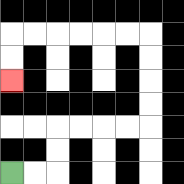{'start': '[0, 7]', 'end': '[0, 3]', 'path_directions': 'R,R,U,U,R,R,R,R,U,U,U,U,L,L,L,L,L,L,D,D', 'path_coordinates': '[[0, 7], [1, 7], [2, 7], [2, 6], [2, 5], [3, 5], [4, 5], [5, 5], [6, 5], [6, 4], [6, 3], [6, 2], [6, 1], [5, 1], [4, 1], [3, 1], [2, 1], [1, 1], [0, 1], [0, 2], [0, 3]]'}